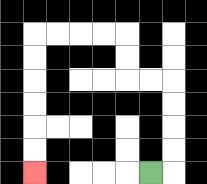{'start': '[6, 7]', 'end': '[1, 7]', 'path_directions': 'R,U,U,U,U,L,L,U,U,L,L,L,L,D,D,D,D,D,D', 'path_coordinates': '[[6, 7], [7, 7], [7, 6], [7, 5], [7, 4], [7, 3], [6, 3], [5, 3], [5, 2], [5, 1], [4, 1], [3, 1], [2, 1], [1, 1], [1, 2], [1, 3], [1, 4], [1, 5], [1, 6], [1, 7]]'}